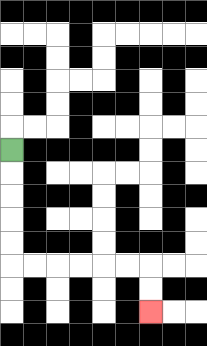{'start': '[0, 6]', 'end': '[6, 13]', 'path_directions': 'D,D,D,D,D,R,R,R,R,R,R,D,D', 'path_coordinates': '[[0, 6], [0, 7], [0, 8], [0, 9], [0, 10], [0, 11], [1, 11], [2, 11], [3, 11], [4, 11], [5, 11], [6, 11], [6, 12], [6, 13]]'}